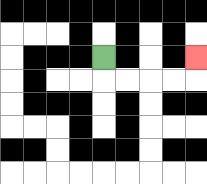{'start': '[4, 2]', 'end': '[8, 2]', 'path_directions': 'D,R,R,R,R,U', 'path_coordinates': '[[4, 2], [4, 3], [5, 3], [6, 3], [7, 3], [8, 3], [8, 2]]'}